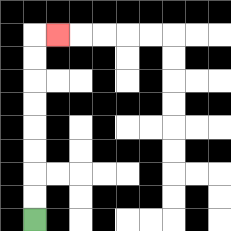{'start': '[1, 9]', 'end': '[2, 1]', 'path_directions': 'U,U,U,U,U,U,U,U,R', 'path_coordinates': '[[1, 9], [1, 8], [1, 7], [1, 6], [1, 5], [1, 4], [1, 3], [1, 2], [1, 1], [2, 1]]'}